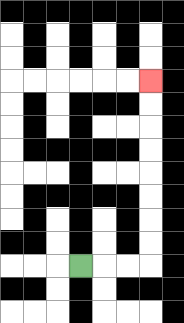{'start': '[3, 11]', 'end': '[6, 3]', 'path_directions': 'R,R,R,U,U,U,U,U,U,U,U', 'path_coordinates': '[[3, 11], [4, 11], [5, 11], [6, 11], [6, 10], [6, 9], [6, 8], [6, 7], [6, 6], [6, 5], [6, 4], [6, 3]]'}